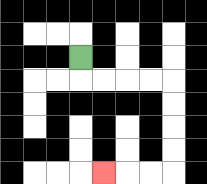{'start': '[3, 2]', 'end': '[4, 7]', 'path_directions': 'D,R,R,R,R,D,D,D,D,L,L,L', 'path_coordinates': '[[3, 2], [3, 3], [4, 3], [5, 3], [6, 3], [7, 3], [7, 4], [7, 5], [7, 6], [7, 7], [6, 7], [5, 7], [4, 7]]'}